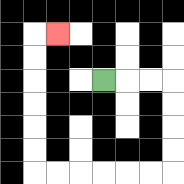{'start': '[4, 3]', 'end': '[2, 1]', 'path_directions': 'R,R,R,D,D,D,D,L,L,L,L,L,L,U,U,U,U,U,U,R', 'path_coordinates': '[[4, 3], [5, 3], [6, 3], [7, 3], [7, 4], [7, 5], [7, 6], [7, 7], [6, 7], [5, 7], [4, 7], [3, 7], [2, 7], [1, 7], [1, 6], [1, 5], [1, 4], [1, 3], [1, 2], [1, 1], [2, 1]]'}